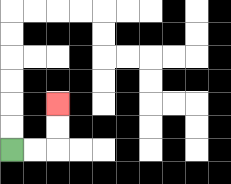{'start': '[0, 6]', 'end': '[2, 4]', 'path_directions': 'R,R,U,U', 'path_coordinates': '[[0, 6], [1, 6], [2, 6], [2, 5], [2, 4]]'}